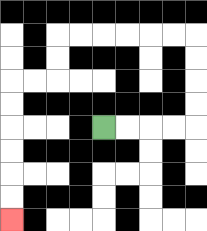{'start': '[4, 5]', 'end': '[0, 9]', 'path_directions': 'R,R,R,R,U,U,U,U,L,L,L,L,L,L,D,D,L,L,D,D,D,D,D,D', 'path_coordinates': '[[4, 5], [5, 5], [6, 5], [7, 5], [8, 5], [8, 4], [8, 3], [8, 2], [8, 1], [7, 1], [6, 1], [5, 1], [4, 1], [3, 1], [2, 1], [2, 2], [2, 3], [1, 3], [0, 3], [0, 4], [0, 5], [0, 6], [0, 7], [0, 8], [0, 9]]'}